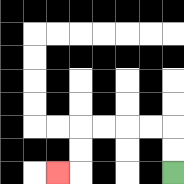{'start': '[7, 7]', 'end': '[2, 7]', 'path_directions': 'U,U,L,L,L,L,D,D,L', 'path_coordinates': '[[7, 7], [7, 6], [7, 5], [6, 5], [5, 5], [4, 5], [3, 5], [3, 6], [3, 7], [2, 7]]'}